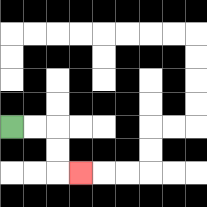{'start': '[0, 5]', 'end': '[3, 7]', 'path_directions': 'R,R,D,D,R', 'path_coordinates': '[[0, 5], [1, 5], [2, 5], [2, 6], [2, 7], [3, 7]]'}